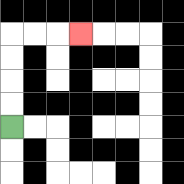{'start': '[0, 5]', 'end': '[3, 1]', 'path_directions': 'U,U,U,U,R,R,R', 'path_coordinates': '[[0, 5], [0, 4], [0, 3], [0, 2], [0, 1], [1, 1], [2, 1], [3, 1]]'}